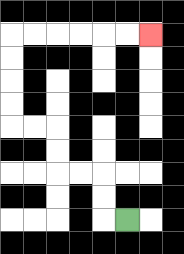{'start': '[5, 9]', 'end': '[6, 1]', 'path_directions': 'L,U,U,L,L,U,U,L,L,U,U,U,U,R,R,R,R,R,R', 'path_coordinates': '[[5, 9], [4, 9], [4, 8], [4, 7], [3, 7], [2, 7], [2, 6], [2, 5], [1, 5], [0, 5], [0, 4], [0, 3], [0, 2], [0, 1], [1, 1], [2, 1], [3, 1], [4, 1], [5, 1], [6, 1]]'}